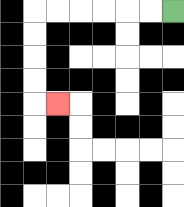{'start': '[7, 0]', 'end': '[2, 4]', 'path_directions': 'L,L,L,L,L,L,D,D,D,D,R', 'path_coordinates': '[[7, 0], [6, 0], [5, 0], [4, 0], [3, 0], [2, 0], [1, 0], [1, 1], [1, 2], [1, 3], [1, 4], [2, 4]]'}